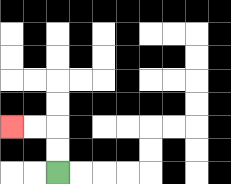{'start': '[2, 7]', 'end': '[0, 5]', 'path_directions': 'U,U,L,L', 'path_coordinates': '[[2, 7], [2, 6], [2, 5], [1, 5], [0, 5]]'}